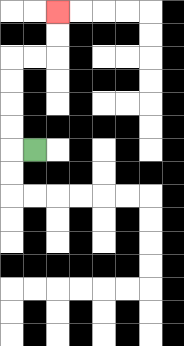{'start': '[1, 6]', 'end': '[2, 0]', 'path_directions': 'L,U,U,U,U,R,R,U,U', 'path_coordinates': '[[1, 6], [0, 6], [0, 5], [0, 4], [0, 3], [0, 2], [1, 2], [2, 2], [2, 1], [2, 0]]'}